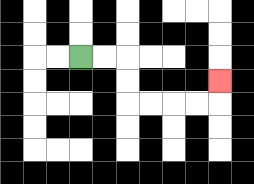{'start': '[3, 2]', 'end': '[9, 3]', 'path_directions': 'R,R,D,D,R,R,R,R,U', 'path_coordinates': '[[3, 2], [4, 2], [5, 2], [5, 3], [5, 4], [6, 4], [7, 4], [8, 4], [9, 4], [9, 3]]'}